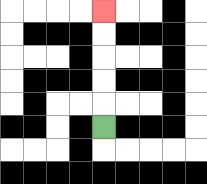{'start': '[4, 5]', 'end': '[4, 0]', 'path_directions': 'U,U,U,U,U', 'path_coordinates': '[[4, 5], [4, 4], [4, 3], [4, 2], [4, 1], [4, 0]]'}